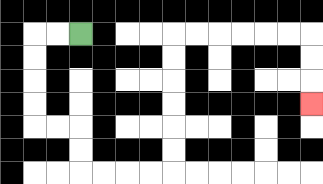{'start': '[3, 1]', 'end': '[13, 4]', 'path_directions': 'L,L,D,D,D,D,R,R,D,D,R,R,R,R,U,U,U,U,U,U,R,R,R,R,R,R,D,D,D', 'path_coordinates': '[[3, 1], [2, 1], [1, 1], [1, 2], [1, 3], [1, 4], [1, 5], [2, 5], [3, 5], [3, 6], [3, 7], [4, 7], [5, 7], [6, 7], [7, 7], [7, 6], [7, 5], [7, 4], [7, 3], [7, 2], [7, 1], [8, 1], [9, 1], [10, 1], [11, 1], [12, 1], [13, 1], [13, 2], [13, 3], [13, 4]]'}